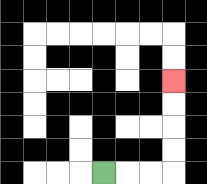{'start': '[4, 7]', 'end': '[7, 3]', 'path_directions': 'R,R,R,U,U,U,U', 'path_coordinates': '[[4, 7], [5, 7], [6, 7], [7, 7], [7, 6], [7, 5], [7, 4], [7, 3]]'}